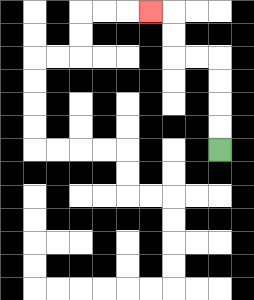{'start': '[9, 6]', 'end': '[6, 0]', 'path_directions': 'U,U,U,U,L,L,U,U,L', 'path_coordinates': '[[9, 6], [9, 5], [9, 4], [9, 3], [9, 2], [8, 2], [7, 2], [7, 1], [7, 0], [6, 0]]'}